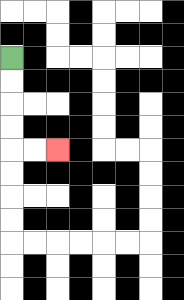{'start': '[0, 2]', 'end': '[2, 6]', 'path_directions': 'D,D,D,D,R,R', 'path_coordinates': '[[0, 2], [0, 3], [0, 4], [0, 5], [0, 6], [1, 6], [2, 6]]'}